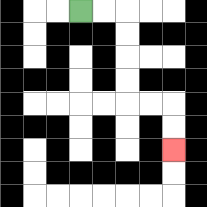{'start': '[3, 0]', 'end': '[7, 6]', 'path_directions': 'R,R,D,D,D,D,R,R,D,D', 'path_coordinates': '[[3, 0], [4, 0], [5, 0], [5, 1], [5, 2], [5, 3], [5, 4], [6, 4], [7, 4], [7, 5], [7, 6]]'}